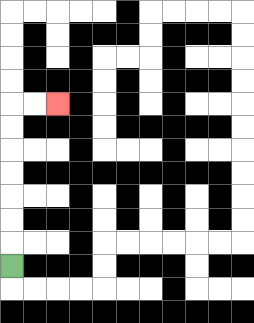{'start': '[0, 11]', 'end': '[2, 4]', 'path_directions': 'U,U,U,U,U,U,U,R,R', 'path_coordinates': '[[0, 11], [0, 10], [0, 9], [0, 8], [0, 7], [0, 6], [0, 5], [0, 4], [1, 4], [2, 4]]'}